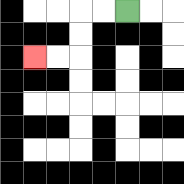{'start': '[5, 0]', 'end': '[1, 2]', 'path_directions': 'L,L,D,D,L,L', 'path_coordinates': '[[5, 0], [4, 0], [3, 0], [3, 1], [3, 2], [2, 2], [1, 2]]'}